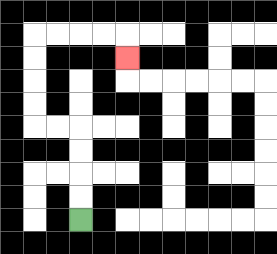{'start': '[3, 9]', 'end': '[5, 2]', 'path_directions': 'U,U,U,U,L,L,U,U,U,U,R,R,R,R,D', 'path_coordinates': '[[3, 9], [3, 8], [3, 7], [3, 6], [3, 5], [2, 5], [1, 5], [1, 4], [1, 3], [1, 2], [1, 1], [2, 1], [3, 1], [4, 1], [5, 1], [5, 2]]'}